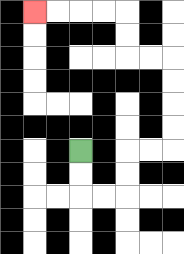{'start': '[3, 6]', 'end': '[1, 0]', 'path_directions': 'D,D,R,R,U,U,R,R,U,U,U,U,L,L,U,U,L,L,L,L', 'path_coordinates': '[[3, 6], [3, 7], [3, 8], [4, 8], [5, 8], [5, 7], [5, 6], [6, 6], [7, 6], [7, 5], [7, 4], [7, 3], [7, 2], [6, 2], [5, 2], [5, 1], [5, 0], [4, 0], [3, 0], [2, 0], [1, 0]]'}